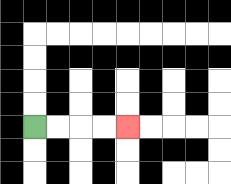{'start': '[1, 5]', 'end': '[5, 5]', 'path_directions': 'R,R,R,R', 'path_coordinates': '[[1, 5], [2, 5], [3, 5], [4, 5], [5, 5]]'}